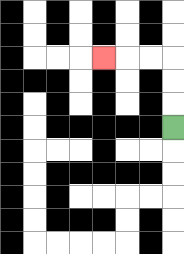{'start': '[7, 5]', 'end': '[4, 2]', 'path_directions': 'U,U,U,L,L,L', 'path_coordinates': '[[7, 5], [7, 4], [7, 3], [7, 2], [6, 2], [5, 2], [4, 2]]'}